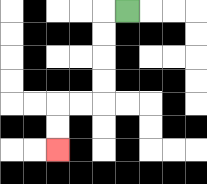{'start': '[5, 0]', 'end': '[2, 6]', 'path_directions': 'L,D,D,D,D,L,L,D,D', 'path_coordinates': '[[5, 0], [4, 0], [4, 1], [4, 2], [4, 3], [4, 4], [3, 4], [2, 4], [2, 5], [2, 6]]'}